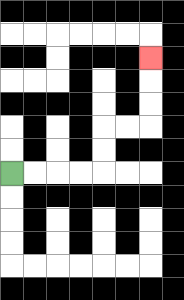{'start': '[0, 7]', 'end': '[6, 2]', 'path_directions': 'R,R,R,R,U,U,R,R,U,U,U', 'path_coordinates': '[[0, 7], [1, 7], [2, 7], [3, 7], [4, 7], [4, 6], [4, 5], [5, 5], [6, 5], [6, 4], [6, 3], [6, 2]]'}